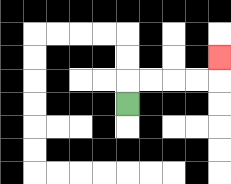{'start': '[5, 4]', 'end': '[9, 2]', 'path_directions': 'U,R,R,R,R,U', 'path_coordinates': '[[5, 4], [5, 3], [6, 3], [7, 3], [8, 3], [9, 3], [9, 2]]'}